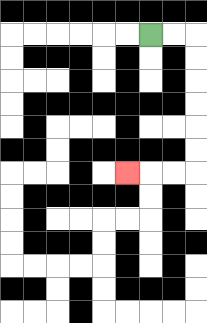{'start': '[6, 1]', 'end': '[5, 7]', 'path_directions': 'R,R,D,D,D,D,D,D,L,L,L', 'path_coordinates': '[[6, 1], [7, 1], [8, 1], [8, 2], [8, 3], [8, 4], [8, 5], [8, 6], [8, 7], [7, 7], [6, 7], [5, 7]]'}